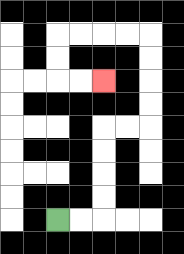{'start': '[2, 9]', 'end': '[4, 3]', 'path_directions': 'R,R,U,U,U,U,R,R,U,U,U,U,L,L,L,L,D,D,R,R', 'path_coordinates': '[[2, 9], [3, 9], [4, 9], [4, 8], [4, 7], [4, 6], [4, 5], [5, 5], [6, 5], [6, 4], [6, 3], [6, 2], [6, 1], [5, 1], [4, 1], [3, 1], [2, 1], [2, 2], [2, 3], [3, 3], [4, 3]]'}